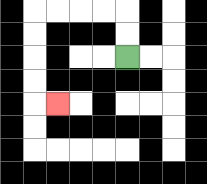{'start': '[5, 2]', 'end': '[2, 4]', 'path_directions': 'U,U,L,L,L,L,D,D,D,D,R', 'path_coordinates': '[[5, 2], [5, 1], [5, 0], [4, 0], [3, 0], [2, 0], [1, 0], [1, 1], [1, 2], [1, 3], [1, 4], [2, 4]]'}